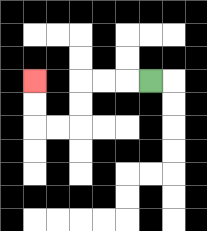{'start': '[6, 3]', 'end': '[1, 3]', 'path_directions': 'L,L,L,D,D,L,L,U,U', 'path_coordinates': '[[6, 3], [5, 3], [4, 3], [3, 3], [3, 4], [3, 5], [2, 5], [1, 5], [1, 4], [1, 3]]'}